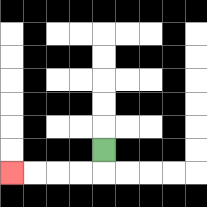{'start': '[4, 6]', 'end': '[0, 7]', 'path_directions': 'D,L,L,L,L', 'path_coordinates': '[[4, 6], [4, 7], [3, 7], [2, 7], [1, 7], [0, 7]]'}